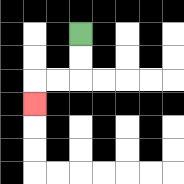{'start': '[3, 1]', 'end': '[1, 4]', 'path_directions': 'D,D,L,L,D', 'path_coordinates': '[[3, 1], [3, 2], [3, 3], [2, 3], [1, 3], [1, 4]]'}